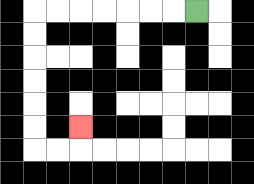{'start': '[8, 0]', 'end': '[3, 5]', 'path_directions': 'L,L,L,L,L,L,L,D,D,D,D,D,D,R,R,U', 'path_coordinates': '[[8, 0], [7, 0], [6, 0], [5, 0], [4, 0], [3, 0], [2, 0], [1, 0], [1, 1], [1, 2], [1, 3], [1, 4], [1, 5], [1, 6], [2, 6], [3, 6], [3, 5]]'}